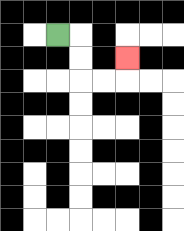{'start': '[2, 1]', 'end': '[5, 2]', 'path_directions': 'R,D,D,R,R,U', 'path_coordinates': '[[2, 1], [3, 1], [3, 2], [3, 3], [4, 3], [5, 3], [5, 2]]'}